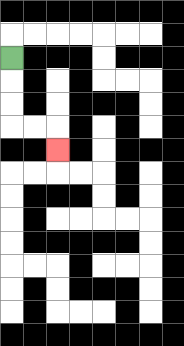{'start': '[0, 2]', 'end': '[2, 6]', 'path_directions': 'D,D,D,R,R,D', 'path_coordinates': '[[0, 2], [0, 3], [0, 4], [0, 5], [1, 5], [2, 5], [2, 6]]'}